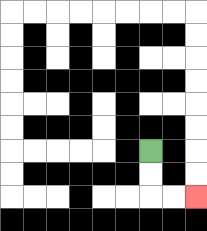{'start': '[6, 6]', 'end': '[8, 8]', 'path_directions': 'D,D,R,R', 'path_coordinates': '[[6, 6], [6, 7], [6, 8], [7, 8], [8, 8]]'}